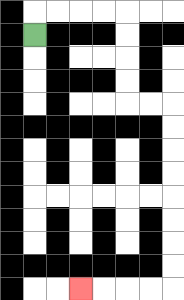{'start': '[1, 1]', 'end': '[3, 12]', 'path_directions': 'U,R,R,R,R,D,D,D,D,R,R,D,D,D,D,D,D,D,D,L,L,L,L', 'path_coordinates': '[[1, 1], [1, 0], [2, 0], [3, 0], [4, 0], [5, 0], [5, 1], [5, 2], [5, 3], [5, 4], [6, 4], [7, 4], [7, 5], [7, 6], [7, 7], [7, 8], [7, 9], [7, 10], [7, 11], [7, 12], [6, 12], [5, 12], [4, 12], [3, 12]]'}